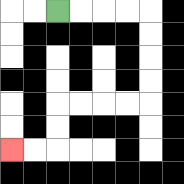{'start': '[2, 0]', 'end': '[0, 6]', 'path_directions': 'R,R,R,R,D,D,D,D,L,L,L,L,D,D,L,L', 'path_coordinates': '[[2, 0], [3, 0], [4, 0], [5, 0], [6, 0], [6, 1], [6, 2], [6, 3], [6, 4], [5, 4], [4, 4], [3, 4], [2, 4], [2, 5], [2, 6], [1, 6], [0, 6]]'}